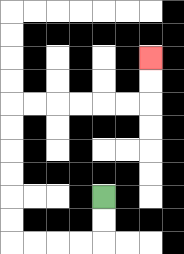{'start': '[4, 8]', 'end': '[6, 2]', 'path_directions': 'D,D,L,L,L,L,U,U,U,U,U,U,R,R,R,R,R,R,U,U', 'path_coordinates': '[[4, 8], [4, 9], [4, 10], [3, 10], [2, 10], [1, 10], [0, 10], [0, 9], [0, 8], [0, 7], [0, 6], [0, 5], [0, 4], [1, 4], [2, 4], [3, 4], [4, 4], [5, 4], [6, 4], [6, 3], [6, 2]]'}